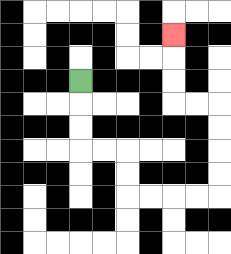{'start': '[3, 3]', 'end': '[7, 1]', 'path_directions': 'D,D,D,R,R,D,D,R,R,R,R,U,U,U,U,L,L,U,U,U', 'path_coordinates': '[[3, 3], [3, 4], [3, 5], [3, 6], [4, 6], [5, 6], [5, 7], [5, 8], [6, 8], [7, 8], [8, 8], [9, 8], [9, 7], [9, 6], [9, 5], [9, 4], [8, 4], [7, 4], [7, 3], [7, 2], [7, 1]]'}